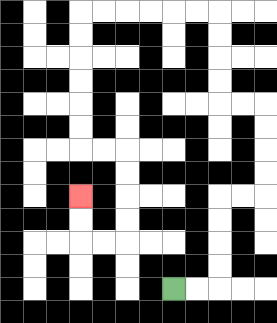{'start': '[7, 12]', 'end': '[3, 8]', 'path_directions': 'R,R,U,U,U,U,R,R,U,U,U,U,L,L,U,U,U,U,L,L,L,L,L,L,D,D,D,D,D,D,R,R,D,D,D,D,L,L,U,U', 'path_coordinates': '[[7, 12], [8, 12], [9, 12], [9, 11], [9, 10], [9, 9], [9, 8], [10, 8], [11, 8], [11, 7], [11, 6], [11, 5], [11, 4], [10, 4], [9, 4], [9, 3], [9, 2], [9, 1], [9, 0], [8, 0], [7, 0], [6, 0], [5, 0], [4, 0], [3, 0], [3, 1], [3, 2], [3, 3], [3, 4], [3, 5], [3, 6], [4, 6], [5, 6], [5, 7], [5, 8], [5, 9], [5, 10], [4, 10], [3, 10], [3, 9], [3, 8]]'}